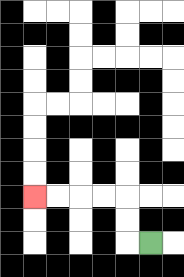{'start': '[6, 10]', 'end': '[1, 8]', 'path_directions': 'L,U,U,L,L,L,L', 'path_coordinates': '[[6, 10], [5, 10], [5, 9], [5, 8], [4, 8], [3, 8], [2, 8], [1, 8]]'}